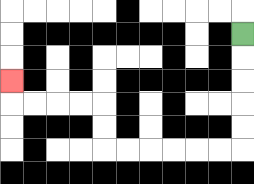{'start': '[10, 1]', 'end': '[0, 3]', 'path_directions': 'D,D,D,D,D,L,L,L,L,L,L,U,U,L,L,L,L,U', 'path_coordinates': '[[10, 1], [10, 2], [10, 3], [10, 4], [10, 5], [10, 6], [9, 6], [8, 6], [7, 6], [6, 6], [5, 6], [4, 6], [4, 5], [4, 4], [3, 4], [2, 4], [1, 4], [0, 4], [0, 3]]'}